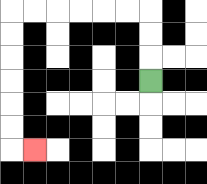{'start': '[6, 3]', 'end': '[1, 6]', 'path_directions': 'U,U,U,L,L,L,L,L,L,D,D,D,D,D,D,R', 'path_coordinates': '[[6, 3], [6, 2], [6, 1], [6, 0], [5, 0], [4, 0], [3, 0], [2, 0], [1, 0], [0, 0], [0, 1], [0, 2], [0, 3], [0, 4], [0, 5], [0, 6], [1, 6]]'}